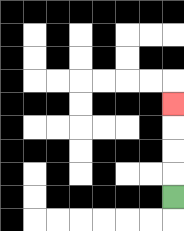{'start': '[7, 8]', 'end': '[7, 4]', 'path_directions': 'U,U,U,U', 'path_coordinates': '[[7, 8], [7, 7], [7, 6], [7, 5], [7, 4]]'}